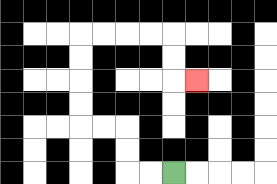{'start': '[7, 7]', 'end': '[8, 3]', 'path_directions': 'L,L,U,U,L,L,U,U,U,U,R,R,R,R,D,D,R', 'path_coordinates': '[[7, 7], [6, 7], [5, 7], [5, 6], [5, 5], [4, 5], [3, 5], [3, 4], [3, 3], [3, 2], [3, 1], [4, 1], [5, 1], [6, 1], [7, 1], [7, 2], [7, 3], [8, 3]]'}